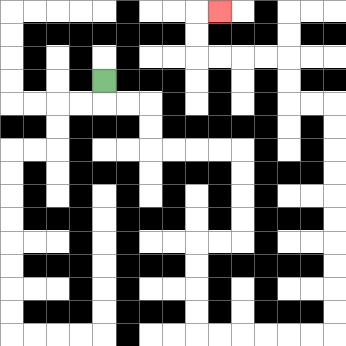{'start': '[4, 3]', 'end': '[9, 0]', 'path_directions': 'D,R,R,D,D,R,R,R,R,D,D,D,D,L,L,D,D,D,D,R,R,R,R,R,R,U,U,U,U,U,U,U,U,U,U,L,L,U,U,L,L,L,L,U,U,R', 'path_coordinates': '[[4, 3], [4, 4], [5, 4], [6, 4], [6, 5], [6, 6], [7, 6], [8, 6], [9, 6], [10, 6], [10, 7], [10, 8], [10, 9], [10, 10], [9, 10], [8, 10], [8, 11], [8, 12], [8, 13], [8, 14], [9, 14], [10, 14], [11, 14], [12, 14], [13, 14], [14, 14], [14, 13], [14, 12], [14, 11], [14, 10], [14, 9], [14, 8], [14, 7], [14, 6], [14, 5], [14, 4], [13, 4], [12, 4], [12, 3], [12, 2], [11, 2], [10, 2], [9, 2], [8, 2], [8, 1], [8, 0], [9, 0]]'}